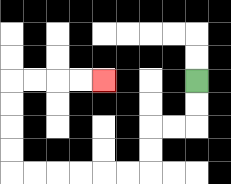{'start': '[8, 3]', 'end': '[4, 3]', 'path_directions': 'D,D,L,L,D,D,L,L,L,L,L,L,U,U,U,U,R,R,R,R', 'path_coordinates': '[[8, 3], [8, 4], [8, 5], [7, 5], [6, 5], [6, 6], [6, 7], [5, 7], [4, 7], [3, 7], [2, 7], [1, 7], [0, 7], [0, 6], [0, 5], [0, 4], [0, 3], [1, 3], [2, 3], [3, 3], [4, 3]]'}